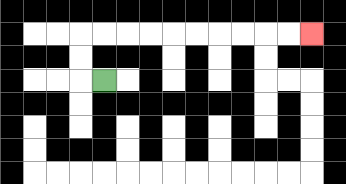{'start': '[4, 3]', 'end': '[13, 1]', 'path_directions': 'L,U,U,R,R,R,R,R,R,R,R,R,R', 'path_coordinates': '[[4, 3], [3, 3], [3, 2], [3, 1], [4, 1], [5, 1], [6, 1], [7, 1], [8, 1], [9, 1], [10, 1], [11, 1], [12, 1], [13, 1]]'}